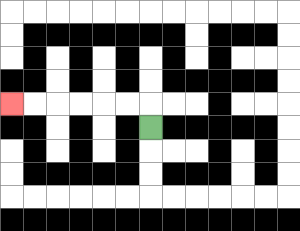{'start': '[6, 5]', 'end': '[0, 4]', 'path_directions': 'U,L,L,L,L,L,L', 'path_coordinates': '[[6, 5], [6, 4], [5, 4], [4, 4], [3, 4], [2, 4], [1, 4], [0, 4]]'}